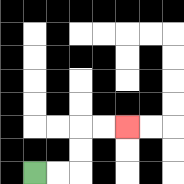{'start': '[1, 7]', 'end': '[5, 5]', 'path_directions': 'R,R,U,U,R,R', 'path_coordinates': '[[1, 7], [2, 7], [3, 7], [3, 6], [3, 5], [4, 5], [5, 5]]'}